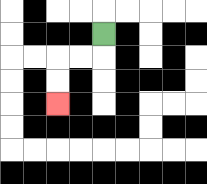{'start': '[4, 1]', 'end': '[2, 4]', 'path_directions': 'D,L,L,D,D', 'path_coordinates': '[[4, 1], [4, 2], [3, 2], [2, 2], [2, 3], [2, 4]]'}